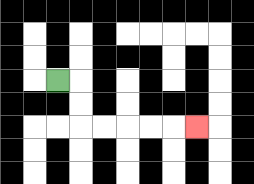{'start': '[2, 3]', 'end': '[8, 5]', 'path_directions': 'R,D,D,R,R,R,R,R', 'path_coordinates': '[[2, 3], [3, 3], [3, 4], [3, 5], [4, 5], [5, 5], [6, 5], [7, 5], [8, 5]]'}